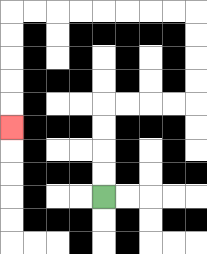{'start': '[4, 8]', 'end': '[0, 5]', 'path_directions': 'U,U,U,U,R,R,R,R,U,U,U,U,L,L,L,L,L,L,L,L,D,D,D,D,D', 'path_coordinates': '[[4, 8], [4, 7], [4, 6], [4, 5], [4, 4], [5, 4], [6, 4], [7, 4], [8, 4], [8, 3], [8, 2], [8, 1], [8, 0], [7, 0], [6, 0], [5, 0], [4, 0], [3, 0], [2, 0], [1, 0], [0, 0], [0, 1], [0, 2], [0, 3], [0, 4], [0, 5]]'}